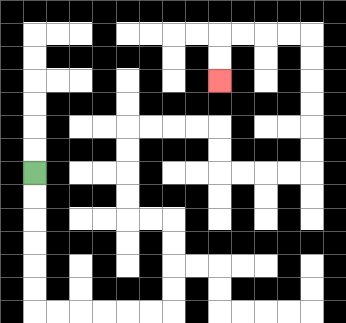{'start': '[1, 7]', 'end': '[9, 3]', 'path_directions': 'D,D,D,D,D,D,R,R,R,R,R,R,U,U,U,U,L,L,U,U,U,U,R,R,R,R,D,D,R,R,R,R,U,U,U,U,U,U,L,L,L,L,D,D', 'path_coordinates': '[[1, 7], [1, 8], [1, 9], [1, 10], [1, 11], [1, 12], [1, 13], [2, 13], [3, 13], [4, 13], [5, 13], [6, 13], [7, 13], [7, 12], [7, 11], [7, 10], [7, 9], [6, 9], [5, 9], [5, 8], [5, 7], [5, 6], [5, 5], [6, 5], [7, 5], [8, 5], [9, 5], [9, 6], [9, 7], [10, 7], [11, 7], [12, 7], [13, 7], [13, 6], [13, 5], [13, 4], [13, 3], [13, 2], [13, 1], [12, 1], [11, 1], [10, 1], [9, 1], [9, 2], [9, 3]]'}